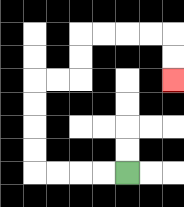{'start': '[5, 7]', 'end': '[7, 3]', 'path_directions': 'L,L,L,L,U,U,U,U,R,R,U,U,R,R,R,R,D,D', 'path_coordinates': '[[5, 7], [4, 7], [3, 7], [2, 7], [1, 7], [1, 6], [1, 5], [1, 4], [1, 3], [2, 3], [3, 3], [3, 2], [3, 1], [4, 1], [5, 1], [6, 1], [7, 1], [7, 2], [7, 3]]'}